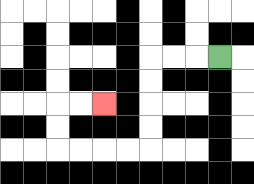{'start': '[9, 2]', 'end': '[4, 4]', 'path_directions': 'L,L,L,D,D,D,D,L,L,L,L,U,U,R,R', 'path_coordinates': '[[9, 2], [8, 2], [7, 2], [6, 2], [6, 3], [6, 4], [6, 5], [6, 6], [5, 6], [4, 6], [3, 6], [2, 6], [2, 5], [2, 4], [3, 4], [4, 4]]'}